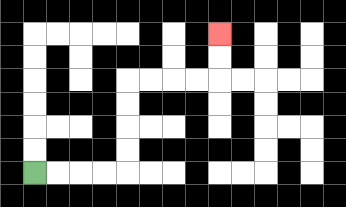{'start': '[1, 7]', 'end': '[9, 1]', 'path_directions': 'R,R,R,R,U,U,U,U,R,R,R,R,U,U', 'path_coordinates': '[[1, 7], [2, 7], [3, 7], [4, 7], [5, 7], [5, 6], [5, 5], [5, 4], [5, 3], [6, 3], [7, 3], [8, 3], [9, 3], [9, 2], [9, 1]]'}